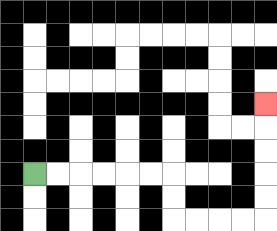{'start': '[1, 7]', 'end': '[11, 4]', 'path_directions': 'R,R,R,R,R,R,D,D,R,R,R,R,U,U,U,U,U', 'path_coordinates': '[[1, 7], [2, 7], [3, 7], [4, 7], [5, 7], [6, 7], [7, 7], [7, 8], [7, 9], [8, 9], [9, 9], [10, 9], [11, 9], [11, 8], [11, 7], [11, 6], [11, 5], [11, 4]]'}